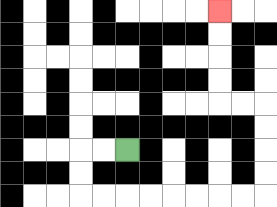{'start': '[5, 6]', 'end': '[9, 0]', 'path_directions': 'L,L,D,D,R,R,R,R,R,R,R,R,U,U,U,U,L,L,U,U,U,U', 'path_coordinates': '[[5, 6], [4, 6], [3, 6], [3, 7], [3, 8], [4, 8], [5, 8], [6, 8], [7, 8], [8, 8], [9, 8], [10, 8], [11, 8], [11, 7], [11, 6], [11, 5], [11, 4], [10, 4], [9, 4], [9, 3], [9, 2], [9, 1], [9, 0]]'}